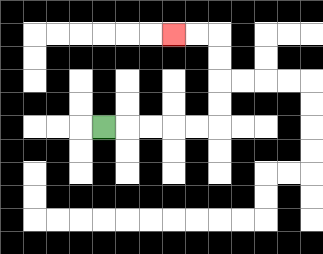{'start': '[4, 5]', 'end': '[7, 1]', 'path_directions': 'R,R,R,R,R,U,U,U,U,L,L', 'path_coordinates': '[[4, 5], [5, 5], [6, 5], [7, 5], [8, 5], [9, 5], [9, 4], [9, 3], [9, 2], [9, 1], [8, 1], [7, 1]]'}